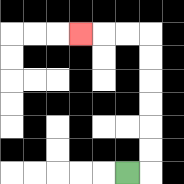{'start': '[5, 7]', 'end': '[3, 1]', 'path_directions': 'R,U,U,U,U,U,U,L,L,L', 'path_coordinates': '[[5, 7], [6, 7], [6, 6], [6, 5], [6, 4], [6, 3], [6, 2], [6, 1], [5, 1], [4, 1], [3, 1]]'}